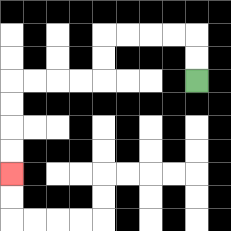{'start': '[8, 3]', 'end': '[0, 7]', 'path_directions': 'U,U,L,L,L,L,D,D,L,L,L,L,D,D,D,D', 'path_coordinates': '[[8, 3], [8, 2], [8, 1], [7, 1], [6, 1], [5, 1], [4, 1], [4, 2], [4, 3], [3, 3], [2, 3], [1, 3], [0, 3], [0, 4], [0, 5], [0, 6], [0, 7]]'}